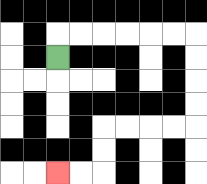{'start': '[2, 2]', 'end': '[2, 7]', 'path_directions': 'U,R,R,R,R,R,R,D,D,D,D,L,L,L,L,D,D,L,L', 'path_coordinates': '[[2, 2], [2, 1], [3, 1], [4, 1], [5, 1], [6, 1], [7, 1], [8, 1], [8, 2], [8, 3], [8, 4], [8, 5], [7, 5], [6, 5], [5, 5], [4, 5], [4, 6], [4, 7], [3, 7], [2, 7]]'}